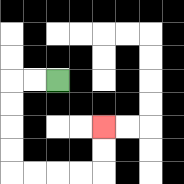{'start': '[2, 3]', 'end': '[4, 5]', 'path_directions': 'L,L,D,D,D,D,R,R,R,R,U,U', 'path_coordinates': '[[2, 3], [1, 3], [0, 3], [0, 4], [0, 5], [0, 6], [0, 7], [1, 7], [2, 7], [3, 7], [4, 7], [4, 6], [4, 5]]'}